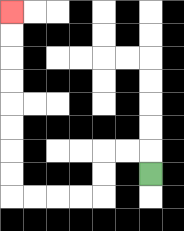{'start': '[6, 7]', 'end': '[0, 0]', 'path_directions': 'U,L,L,D,D,L,L,L,L,U,U,U,U,U,U,U,U', 'path_coordinates': '[[6, 7], [6, 6], [5, 6], [4, 6], [4, 7], [4, 8], [3, 8], [2, 8], [1, 8], [0, 8], [0, 7], [0, 6], [0, 5], [0, 4], [0, 3], [0, 2], [0, 1], [0, 0]]'}